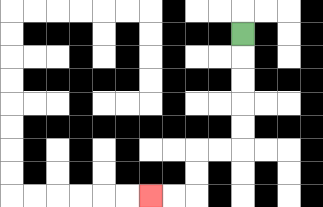{'start': '[10, 1]', 'end': '[6, 8]', 'path_directions': 'D,D,D,D,D,L,L,D,D,L,L', 'path_coordinates': '[[10, 1], [10, 2], [10, 3], [10, 4], [10, 5], [10, 6], [9, 6], [8, 6], [8, 7], [8, 8], [7, 8], [6, 8]]'}